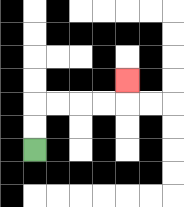{'start': '[1, 6]', 'end': '[5, 3]', 'path_directions': 'U,U,R,R,R,R,U', 'path_coordinates': '[[1, 6], [1, 5], [1, 4], [2, 4], [3, 4], [4, 4], [5, 4], [5, 3]]'}